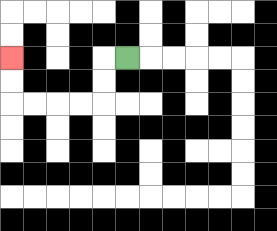{'start': '[5, 2]', 'end': '[0, 2]', 'path_directions': 'L,D,D,L,L,L,L,U,U', 'path_coordinates': '[[5, 2], [4, 2], [4, 3], [4, 4], [3, 4], [2, 4], [1, 4], [0, 4], [0, 3], [0, 2]]'}